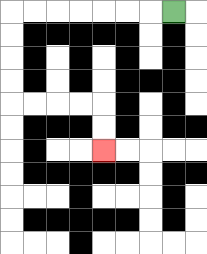{'start': '[7, 0]', 'end': '[4, 6]', 'path_directions': 'L,L,L,L,L,L,L,D,D,D,D,R,R,R,R,D,D', 'path_coordinates': '[[7, 0], [6, 0], [5, 0], [4, 0], [3, 0], [2, 0], [1, 0], [0, 0], [0, 1], [0, 2], [0, 3], [0, 4], [1, 4], [2, 4], [3, 4], [4, 4], [4, 5], [4, 6]]'}